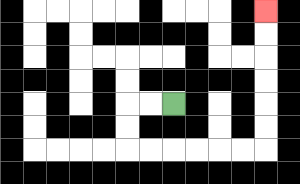{'start': '[7, 4]', 'end': '[11, 0]', 'path_directions': 'L,L,D,D,R,R,R,R,R,R,U,U,U,U,U,U', 'path_coordinates': '[[7, 4], [6, 4], [5, 4], [5, 5], [5, 6], [6, 6], [7, 6], [8, 6], [9, 6], [10, 6], [11, 6], [11, 5], [11, 4], [11, 3], [11, 2], [11, 1], [11, 0]]'}